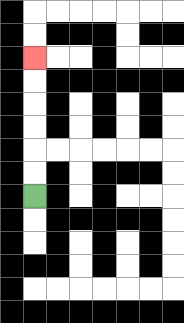{'start': '[1, 8]', 'end': '[1, 2]', 'path_directions': 'U,U,U,U,U,U', 'path_coordinates': '[[1, 8], [1, 7], [1, 6], [1, 5], [1, 4], [1, 3], [1, 2]]'}